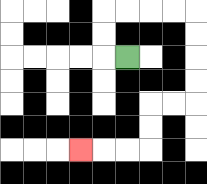{'start': '[5, 2]', 'end': '[3, 6]', 'path_directions': 'L,U,U,R,R,R,R,D,D,D,D,L,L,D,D,L,L,L', 'path_coordinates': '[[5, 2], [4, 2], [4, 1], [4, 0], [5, 0], [6, 0], [7, 0], [8, 0], [8, 1], [8, 2], [8, 3], [8, 4], [7, 4], [6, 4], [6, 5], [6, 6], [5, 6], [4, 6], [3, 6]]'}